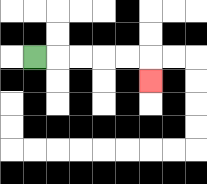{'start': '[1, 2]', 'end': '[6, 3]', 'path_directions': 'R,R,R,R,R,D', 'path_coordinates': '[[1, 2], [2, 2], [3, 2], [4, 2], [5, 2], [6, 2], [6, 3]]'}